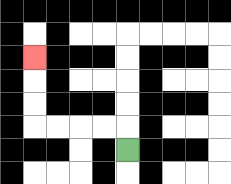{'start': '[5, 6]', 'end': '[1, 2]', 'path_directions': 'U,L,L,L,L,U,U,U', 'path_coordinates': '[[5, 6], [5, 5], [4, 5], [3, 5], [2, 5], [1, 5], [1, 4], [1, 3], [1, 2]]'}